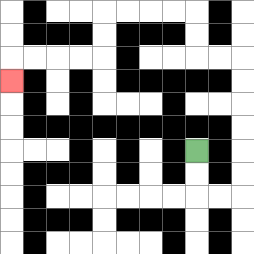{'start': '[8, 6]', 'end': '[0, 3]', 'path_directions': 'D,D,R,R,U,U,U,U,U,U,L,L,U,U,L,L,L,L,D,D,L,L,L,L,D', 'path_coordinates': '[[8, 6], [8, 7], [8, 8], [9, 8], [10, 8], [10, 7], [10, 6], [10, 5], [10, 4], [10, 3], [10, 2], [9, 2], [8, 2], [8, 1], [8, 0], [7, 0], [6, 0], [5, 0], [4, 0], [4, 1], [4, 2], [3, 2], [2, 2], [1, 2], [0, 2], [0, 3]]'}